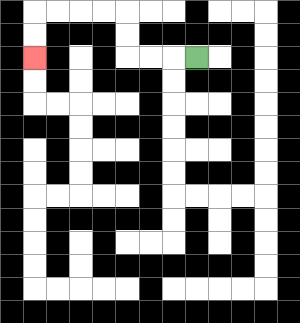{'start': '[8, 2]', 'end': '[1, 2]', 'path_directions': 'L,L,L,U,U,L,L,L,L,D,D', 'path_coordinates': '[[8, 2], [7, 2], [6, 2], [5, 2], [5, 1], [5, 0], [4, 0], [3, 0], [2, 0], [1, 0], [1, 1], [1, 2]]'}